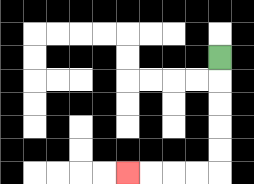{'start': '[9, 2]', 'end': '[5, 7]', 'path_directions': 'D,D,D,D,D,L,L,L,L', 'path_coordinates': '[[9, 2], [9, 3], [9, 4], [9, 5], [9, 6], [9, 7], [8, 7], [7, 7], [6, 7], [5, 7]]'}